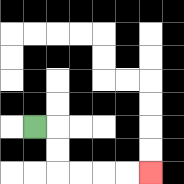{'start': '[1, 5]', 'end': '[6, 7]', 'path_directions': 'R,D,D,R,R,R,R', 'path_coordinates': '[[1, 5], [2, 5], [2, 6], [2, 7], [3, 7], [4, 7], [5, 7], [6, 7]]'}